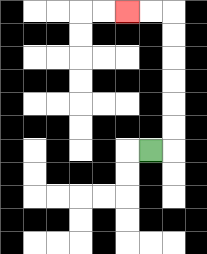{'start': '[6, 6]', 'end': '[5, 0]', 'path_directions': 'R,U,U,U,U,U,U,L,L', 'path_coordinates': '[[6, 6], [7, 6], [7, 5], [7, 4], [7, 3], [7, 2], [7, 1], [7, 0], [6, 0], [5, 0]]'}